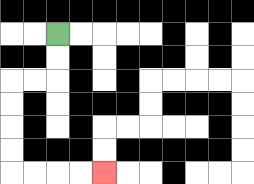{'start': '[2, 1]', 'end': '[4, 7]', 'path_directions': 'D,D,L,L,D,D,D,D,R,R,R,R', 'path_coordinates': '[[2, 1], [2, 2], [2, 3], [1, 3], [0, 3], [0, 4], [0, 5], [0, 6], [0, 7], [1, 7], [2, 7], [3, 7], [4, 7]]'}